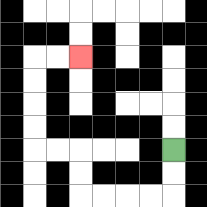{'start': '[7, 6]', 'end': '[3, 2]', 'path_directions': 'D,D,L,L,L,L,U,U,L,L,U,U,U,U,R,R', 'path_coordinates': '[[7, 6], [7, 7], [7, 8], [6, 8], [5, 8], [4, 8], [3, 8], [3, 7], [3, 6], [2, 6], [1, 6], [1, 5], [1, 4], [1, 3], [1, 2], [2, 2], [3, 2]]'}